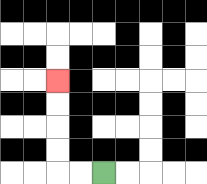{'start': '[4, 7]', 'end': '[2, 3]', 'path_directions': 'L,L,U,U,U,U', 'path_coordinates': '[[4, 7], [3, 7], [2, 7], [2, 6], [2, 5], [2, 4], [2, 3]]'}